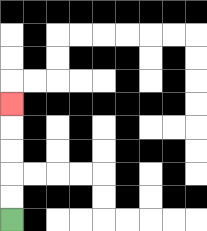{'start': '[0, 9]', 'end': '[0, 4]', 'path_directions': 'U,U,U,U,U', 'path_coordinates': '[[0, 9], [0, 8], [0, 7], [0, 6], [0, 5], [0, 4]]'}